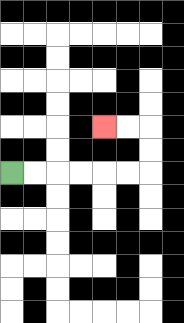{'start': '[0, 7]', 'end': '[4, 5]', 'path_directions': 'R,R,R,R,R,R,U,U,L,L', 'path_coordinates': '[[0, 7], [1, 7], [2, 7], [3, 7], [4, 7], [5, 7], [6, 7], [6, 6], [6, 5], [5, 5], [4, 5]]'}